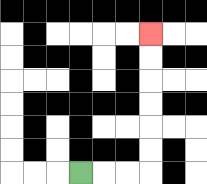{'start': '[3, 7]', 'end': '[6, 1]', 'path_directions': 'R,R,R,U,U,U,U,U,U', 'path_coordinates': '[[3, 7], [4, 7], [5, 7], [6, 7], [6, 6], [6, 5], [6, 4], [6, 3], [6, 2], [6, 1]]'}